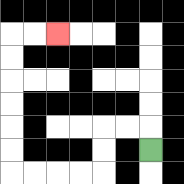{'start': '[6, 6]', 'end': '[2, 1]', 'path_directions': 'U,L,L,D,D,L,L,L,L,U,U,U,U,U,U,R,R', 'path_coordinates': '[[6, 6], [6, 5], [5, 5], [4, 5], [4, 6], [4, 7], [3, 7], [2, 7], [1, 7], [0, 7], [0, 6], [0, 5], [0, 4], [0, 3], [0, 2], [0, 1], [1, 1], [2, 1]]'}